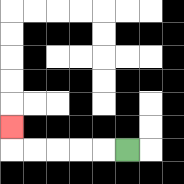{'start': '[5, 6]', 'end': '[0, 5]', 'path_directions': 'L,L,L,L,L,U', 'path_coordinates': '[[5, 6], [4, 6], [3, 6], [2, 6], [1, 6], [0, 6], [0, 5]]'}